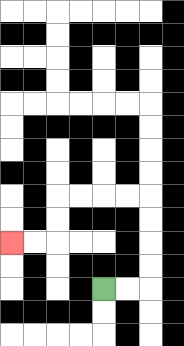{'start': '[4, 12]', 'end': '[0, 10]', 'path_directions': 'R,R,U,U,U,U,L,L,L,L,D,D,L,L', 'path_coordinates': '[[4, 12], [5, 12], [6, 12], [6, 11], [6, 10], [6, 9], [6, 8], [5, 8], [4, 8], [3, 8], [2, 8], [2, 9], [2, 10], [1, 10], [0, 10]]'}